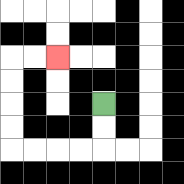{'start': '[4, 4]', 'end': '[2, 2]', 'path_directions': 'D,D,L,L,L,L,U,U,U,U,R,R', 'path_coordinates': '[[4, 4], [4, 5], [4, 6], [3, 6], [2, 6], [1, 6], [0, 6], [0, 5], [0, 4], [0, 3], [0, 2], [1, 2], [2, 2]]'}